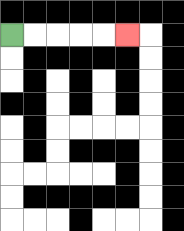{'start': '[0, 1]', 'end': '[5, 1]', 'path_directions': 'R,R,R,R,R', 'path_coordinates': '[[0, 1], [1, 1], [2, 1], [3, 1], [4, 1], [5, 1]]'}